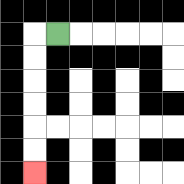{'start': '[2, 1]', 'end': '[1, 7]', 'path_directions': 'L,D,D,D,D,D,D', 'path_coordinates': '[[2, 1], [1, 1], [1, 2], [1, 3], [1, 4], [1, 5], [1, 6], [1, 7]]'}